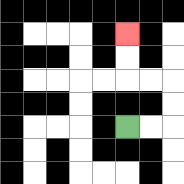{'start': '[5, 5]', 'end': '[5, 1]', 'path_directions': 'R,R,U,U,L,L,U,U', 'path_coordinates': '[[5, 5], [6, 5], [7, 5], [7, 4], [7, 3], [6, 3], [5, 3], [5, 2], [5, 1]]'}